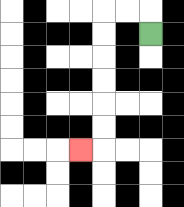{'start': '[6, 1]', 'end': '[3, 6]', 'path_directions': 'U,L,L,D,D,D,D,D,D,L', 'path_coordinates': '[[6, 1], [6, 0], [5, 0], [4, 0], [4, 1], [4, 2], [4, 3], [4, 4], [4, 5], [4, 6], [3, 6]]'}